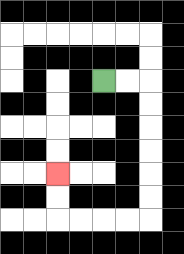{'start': '[4, 3]', 'end': '[2, 7]', 'path_directions': 'R,R,D,D,D,D,D,D,L,L,L,L,U,U', 'path_coordinates': '[[4, 3], [5, 3], [6, 3], [6, 4], [6, 5], [6, 6], [6, 7], [6, 8], [6, 9], [5, 9], [4, 9], [3, 9], [2, 9], [2, 8], [2, 7]]'}